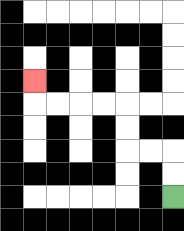{'start': '[7, 8]', 'end': '[1, 3]', 'path_directions': 'U,U,L,L,U,U,L,L,L,L,U', 'path_coordinates': '[[7, 8], [7, 7], [7, 6], [6, 6], [5, 6], [5, 5], [5, 4], [4, 4], [3, 4], [2, 4], [1, 4], [1, 3]]'}